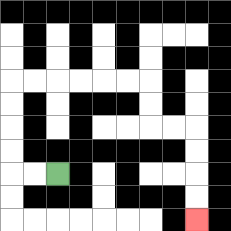{'start': '[2, 7]', 'end': '[8, 9]', 'path_directions': 'L,L,U,U,U,U,R,R,R,R,R,R,D,D,R,R,D,D,D,D', 'path_coordinates': '[[2, 7], [1, 7], [0, 7], [0, 6], [0, 5], [0, 4], [0, 3], [1, 3], [2, 3], [3, 3], [4, 3], [5, 3], [6, 3], [6, 4], [6, 5], [7, 5], [8, 5], [8, 6], [8, 7], [8, 8], [8, 9]]'}